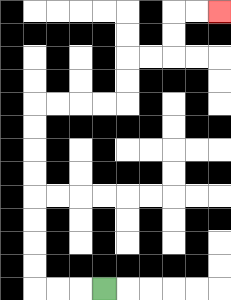{'start': '[4, 12]', 'end': '[9, 0]', 'path_directions': 'L,L,L,U,U,U,U,U,U,U,U,R,R,R,R,U,U,R,R,U,U,R,R', 'path_coordinates': '[[4, 12], [3, 12], [2, 12], [1, 12], [1, 11], [1, 10], [1, 9], [1, 8], [1, 7], [1, 6], [1, 5], [1, 4], [2, 4], [3, 4], [4, 4], [5, 4], [5, 3], [5, 2], [6, 2], [7, 2], [7, 1], [7, 0], [8, 0], [9, 0]]'}